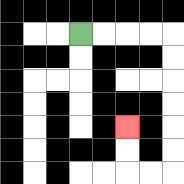{'start': '[3, 1]', 'end': '[5, 5]', 'path_directions': 'R,R,R,R,D,D,D,D,D,D,L,L,U,U', 'path_coordinates': '[[3, 1], [4, 1], [5, 1], [6, 1], [7, 1], [7, 2], [7, 3], [7, 4], [7, 5], [7, 6], [7, 7], [6, 7], [5, 7], [5, 6], [5, 5]]'}